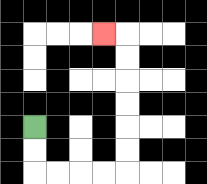{'start': '[1, 5]', 'end': '[4, 1]', 'path_directions': 'D,D,R,R,R,R,U,U,U,U,U,U,L', 'path_coordinates': '[[1, 5], [1, 6], [1, 7], [2, 7], [3, 7], [4, 7], [5, 7], [5, 6], [5, 5], [5, 4], [5, 3], [5, 2], [5, 1], [4, 1]]'}